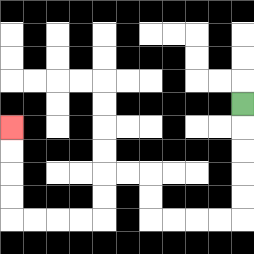{'start': '[10, 4]', 'end': '[0, 5]', 'path_directions': 'D,D,D,D,D,L,L,L,L,U,U,L,L,D,D,L,L,L,L,U,U,U,U', 'path_coordinates': '[[10, 4], [10, 5], [10, 6], [10, 7], [10, 8], [10, 9], [9, 9], [8, 9], [7, 9], [6, 9], [6, 8], [6, 7], [5, 7], [4, 7], [4, 8], [4, 9], [3, 9], [2, 9], [1, 9], [0, 9], [0, 8], [0, 7], [0, 6], [0, 5]]'}